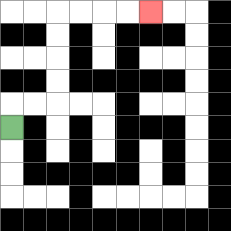{'start': '[0, 5]', 'end': '[6, 0]', 'path_directions': 'U,R,R,U,U,U,U,R,R,R,R', 'path_coordinates': '[[0, 5], [0, 4], [1, 4], [2, 4], [2, 3], [2, 2], [2, 1], [2, 0], [3, 0], [4, 0], [5, 0], [6, 0]]'}